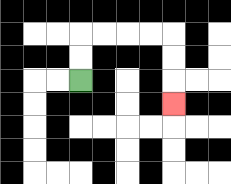{'start': '[3, 3]', 'end': '[7, 4]', 'path_directions': 'U,U,R,R,R,R,D,D,D', 'path_coordinates': '[[3, 3], [3, 2], [3, 1], [4, 1], [5, 1], [6, 1], [7, 1], [7, 2], [7, 3], [7, 4]]'}